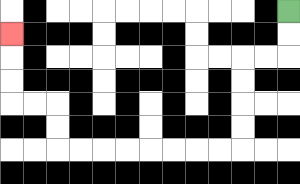{'start': '[12, 0]', 'end': '[0, 1]', 'path_directions': 'D,D,L,L,D,D,D,D,L,L,L,L,L,L,L,L,U,U,L,L,U,U,U', 'path_coordinates': '[[12, 0], [12, 1], [12, 2], [11, 2], [10, 2], [10, 3], [10, 4], [10, 5], [10, 6], [9, 6], [8, 6], [7, 6], [6, 6], [5, 6], [4, 6], [3, 6], [2, 6], [2, 5], [2, 4], [1, 4], [0, 4], [0, 3], [0, 2], [0, 1]]'}